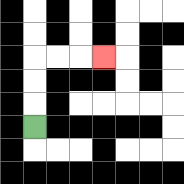{'start': '[1, 5]', 'end': '[4, 2]', 'path_directions': 'U,U,U,R,R,R', 'path_coordinates': '[[1, 5], [1, 4], [1, 3], [1, 2], [2, 2], [3, 2], [4, 2]]'}